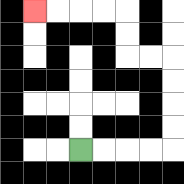{'start': '[3, 6]', 'end': '[1, 0]', 'path_directions': 'R,R,R,R,U,U,U,U,L,L,U,U,L,L,L,L', 'path_coordinates': '[[3, 6], [4, 6], [5, 6], [6, 6], [7, 6], [7, 5], [7, 4], [7, 3], [7, 2], [6, 2], [5, 2], [5, 1], [5, 0], [4, 0], [3, 0], [2, 0], [1, 0]]'}